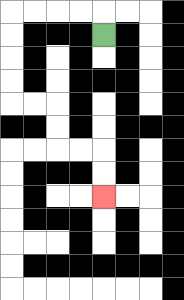{'start': '[4, 1]', 'end': '[4, 8]', 'path_directions': 'U,L,L,L,L,D,D,D,D,R,R,D,D,R,R,D,D', 'path_coordinates': '[[4, 1], [4, 0], [3, 0], [2, 0], [1, 0], [0, 0], [0, 1], [0, 2], [0, 3], [0, 4], [1, 4], [2, 4], [2, 5], [2, 6], [3, 6], [4, 6], [4, 7], [4, 8]]'}